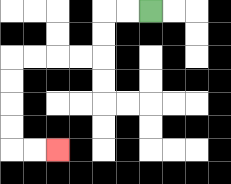{'start': '[6, 0]', 'end': '[2, 6]', 'path_directions': 'L,L,D,D,L,L,L,L,D,D,D,D,R,R', 'path_coordinates': '[[6, 0], [5, 0], [4, 0], [4, 1], [4, 2], [3, 2], [2, 2], [1, 2], [0, 2], [0, 3], [0, 4], [0, 5], [0, 6], [1, 6], [2, 6]]'}